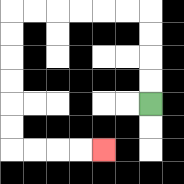{'start': '[6, 4]', 'end': '[4, 6]', 'path_directions': 'U,U,U,U,L,L,L,L,L,L,D,D,D,D,D,D,R,R,R,R', 'path_coordinates': '[[6, 4], [6, 3], [6, 2], [6, 1], [6, 0], [5, 0], [4, 0], [3, 0], [2, 0], [1, 0], [0, 0], [0, 1], [0, 2], [0, 3], [0, 4], [0, 5], [0, 6], [1, 6], [2, 6], [3, 6], [4, 6]]'}